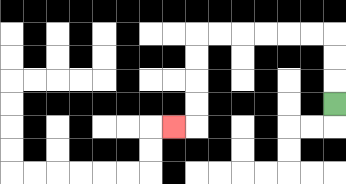{'start': '[14, 4]', 'end': '[7, 5]', 'path_directions': 'U,U,U,L,L,L,L,L,L,D,D,D,D,L', 'path_coordinates': '[[14, 4], [14, 3], [14, 2], [14, 1], [13, 1], [12, 1], [11, 1], [10, 1], [9, 1], [8, 1], [8, 2], [8, 3], [8, 4], [8, 5], [7, 5]]'}